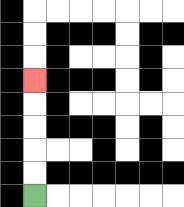{'start': '[1, 8]', 'end': '[1, 3]', 'path_directions': 'U,U,U,U,U', 'path_coordinates': '[[1, 8], [1, 7], [1, 6], [1, 5], [1, 4], [1, 3]]'}